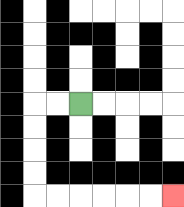{'start': '[3, 4]', 'end': '[7, 8]', 'path_directions': 'L,L,D,D,D,D,R,R,R,R,R,R', 'path_coordinates': '[[3, 4], [2, 4], [1, 4], [1, 5], [1, 6], [1, 7], [1, 8], [2, 8], [3, 8], [4, 8], [5, 8], [6, 8], [7, 8]]'}